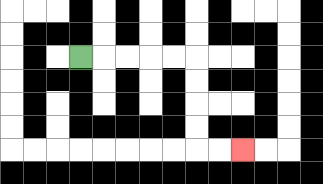{'start': '[3, 2]', 'end': '[10, 6]', 'path_directions': 'R,R,R,R,R,D,D,D,D,R,R', 'path_coordinates': '[[3, 2], [4, 2], [5, 2], [6, 2], [7, 2], [8, 2], [8, 3], [8, 4], [8, 5], [8, 6], [9, 6], [10, 6]]'}